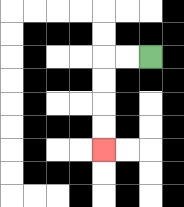{'start': '[6, 2]', 'end': '[4, 6]', 'path_directions': 'L,L,D,D,D,D', 'path_coordinates': '[[6, 2], [5, 2], [4, 2], [4, 3], [4, 4], [4, 5], [4, 6]]'}